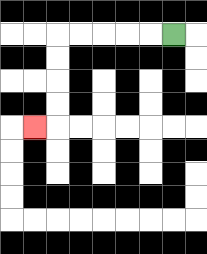{'start': '[7, 1]', 'end': '[1, 5]', 'path_directions': 'L,L,L,L,L,D,D,D,D,L', 'path_coordinates': '[[7, 1], [6, 1], [5, 1], [4, 1], [3, 1], [2, 1], [2, 2], [2, 3], [2, 4], [2, 5], [1, 5]]'}